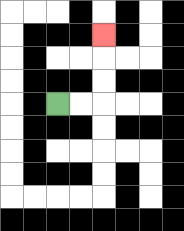{'start': '[2, 4]', 'end': '[4, 1]', 'path_directions': 'R,R,U,U,U', 'path_coordinates': '[[2, 4], [3, 4], [4, 4], [4, 3], [4, 2], [4, 1]]'}